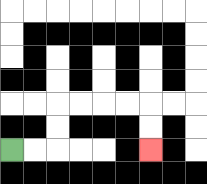{'start': '[0, 6]', 'end': '[6, 6]', 'path_directions': 'R,R,U,U,R,R,R,R,D,D', 'path_coordinates': '[[0, 6], [1, 6], [2, 6], [2, 5], [2, 4], [3, 4], [4, 4], [5, 4], [6, 4], [6, 5], [6, 6]]'}